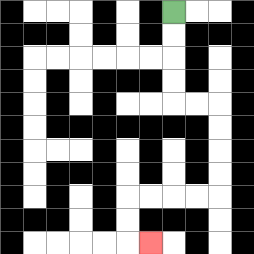{'start': '[7, 0]', 'end': '[6, 10]', 'path_directions': 'D,D,D,D,R,R,D,D,D,D,L,L,L,L,D,D,R', 'path_coordinates': '[[7, 0], [7, 1], [7, 2], [7, 3], [7, 4], [8, 4], [9, 4], [9, 5], [9, 6], [9, 7], [9, 8], [8, 8], [7, 8], [6, 8], [5, 8], [5, 9], [5, 10], [6, 10]]'}